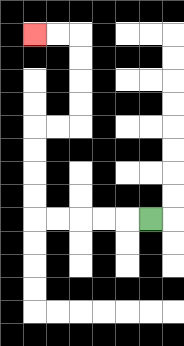{'start': '[6, 9]', 'end': '[1, 1]', 'path_directions': 'L,L,L,L,L,U,U,U,U,R,R,U,U,U,U,L,L', 'path_coordinates': '[[6, 9], [5, 9], [4, 9], [3, 9], [2, 9], [1, 9], [1, 8], [1, 7], [1, 6], [1, 5], [2, 5], [3, 5], [3, 4], [3, 3], [3, 2], [3, 1], [2, 1], [1, 1]]'}